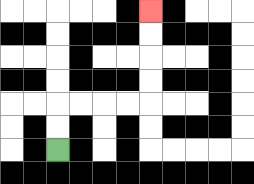{'start': '[2, 6]', 'end': '[6, 0]', 'path_directions': 'U,U,R,R,R,R,U,U,U,U', 'path_coordinates': '[[2, 6], [2, 5], [2, 4], [3, 4], [4, 4], [5, 4], [6, 4], [6, 3], [6, 2], [6, 1], [6, 0]]'}